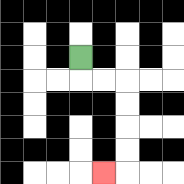{'start': '[3, 2]', 'end': '[4, 7]', 'path_directions': 'D,R,R,D,D,D,D,L', 'path_coordinates': '[[3, 2], [3, 3], [4, 3], [5, 3], [5, 4], [5, 5], [5, 6], [5, 7], [4, 7]]'}